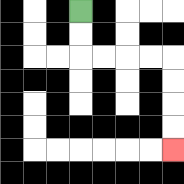{'start': '[3, 0]', 'end': '[7, 6]', 'path_directions': 'D,D,R,R,R,R,D,D,D,D', 'path_coordinates': '[[3, 0], [3, 1], [3, 2], [4, 2], [5, 2], [6, 2], [7, 2], [7, 3], [7, 4], [7, 5], [7, 6]]'}